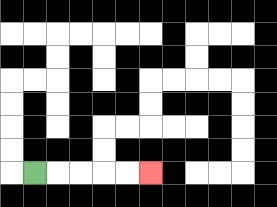{'start': '[1, 7]', 'end': '[6, 7]', 'path_directions': 'R,R,R,R,R', 'path_coordinates': '[[1, 7], [2, 7], [3, 7], [4, 7], [5, 7], [6, 7]]'}